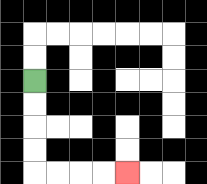{'start': '[1, 3]', 'end': '[5, 7]', 'path_directions': 'D,D,D,D,R,R,R,R', 'path_coordinates': '[[1, 3], [1, 4], [1, 5], [1, 6], [1, 7], [2, 7], [3, 7], [4, 7], [5, 7]]'}